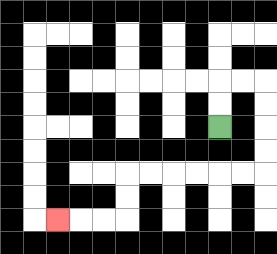{'start': '[9, 5]', 'end': '[2, 9]', 'path_directions': 'U,U,R,R,D,D,D,D,L,L,L,L,L,L,D,D,L,L,L', 'path_coordinates': '[[9, 5], [9, 4], [9, 3], [10, 3], [11, 3], [11, 4], [11, 5], [11, 6], [11, 7], [10, 7], [9, 7], [8, 7], [7, 7], [6, 7], [5, 7], [5, 8], [5, 9], [4, 9], [3, 9], [2, 9]]'}